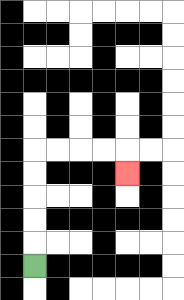{'start': '[1, 11]', 'end': '[5, 7]', 'path_directions': 'U,U,U,U,U,R,R,R,R,D', 'path_coordinates': '[[1, 11], [1, 10], [1, 9], [1, 8], [1, 7], [1, 6], [2, 6], [3, 6], [4, 6], [5, 6], [5, 7]]'}